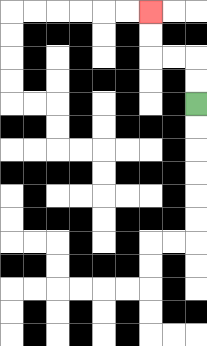{'start': '[8, 4]', 'end': '[6, 0]', 'path_directions': 'U,U,L,L,U,U', 'path_coordinates': '[[8, 4], [8, 3], [8, 2], [7, 2], [6, 2], [6, 1], [6, 0]]'}